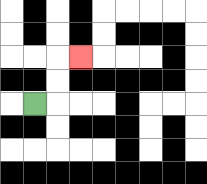{'start': '[1, 4]', 'end': '[3, 2]', 'path_directions': 'R,U,U,R', 'path_coordinates': '[[1, 4], [2, 4], [2, 3], [2, 2], [3, 2]]'}